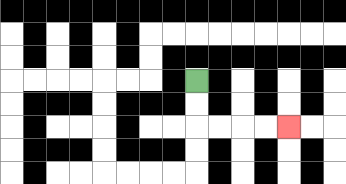{'start': '[8, 3]', 'end': '[12, 5]', 'path_directions': 'D,D,R,R,R,R', 'path_coordinates': '[[8, 3], [8, 4], [8, 5], [9, 5], [10, 5], [11, 5], [12, 5]]'}